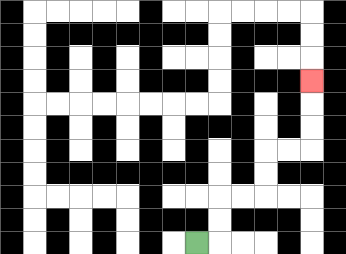{'start': '[8, 10]', 'end': '[13, 3]', 'path_directions': 'R,U,U,R,R,U,U,R,R,U,U,U', 'path_coordinates': '[[8, 10], [9, 10], [9, 9], [9, 8], [10, 8], [11, 8], [11, 7], [11, 6], [12, 6], [13, 6], [13, 5], [13, 4], [13, 3]]'}